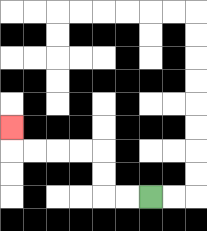{'start': '[6, 8]', 'end': '[0, 5]', 'path_directions': 'L,L,U,U,L,L,L,L,U', 'path_coordinates': '[[6, 8], [5, 8], [4, 8], [4, 7], [4, 6], [3, 6], [2, 6], [1, 6], [0, 6], [0, 5]]'}